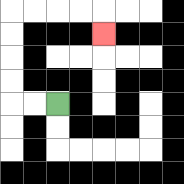{'start': '[2, 4]', 'end': '[4, 1]', 'path_directions': 'L,L,U,U,U,U,R,R,R,R,D', 'path_coordinates': '[[2, 4], [1, 4], [0, 4], [0, 3], [0, 2], [0, 1], [0, 0], [1, 0], [2, 0], [3, 0], [4, 0], [4, 1]]'}